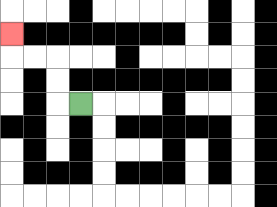{'start': '[3, 4]', 'end': '[0, 1]', 'path_directions': 'L,U,U,L,L,U', 'path_coordinates': '[[3, 4], [2, 4], [2, 3], [2, 2], [1, 2], [0, 2], [0, 1]]'}